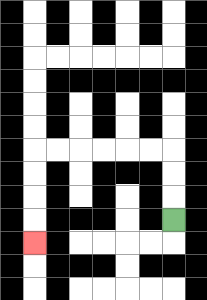{'start': '[7, 9]', 'end': '[1, 10]', 'path_directions': 'U,U,U,L,L,L,L,L,L,D,D,D,D', 'path_coordinates': '[[7, 9], [7, 8], [7, 7], [7, 6], [6, 6], [5, 6], [4, 6], [3, 6], [2, 6], [1, 6], [1, 7], [1, 8], [1, 9], [1, 10]]'}